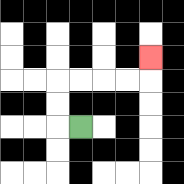{'start': '[3, 5]', 'end': '[6, 2]', 'path_directions': 'L,U,U,R,R,R,R,U', 'path_coordinates': '[[3, 5], [2, 5], [2, 4], [2, 3], [3, 3], [4, 3], [5, 3], [6, 3], [6, 2]]'}